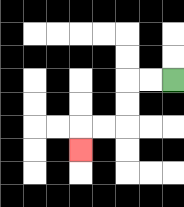{'start': '[7, 3]', 'end': '[3, 6]', 'path_directions': 'L,L,D,D,L,L,D', 'path_coordinates': '[[7, 3], [6, 3], [5, 3], [5, 4], [5, 5], [4, 5], [3, 5], [3, 6]]'}